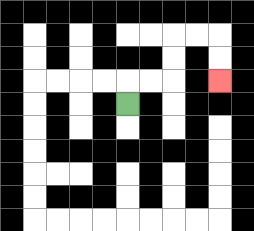{'start': '[5, 4]', 'end': '[9, 3]', 'path_directions': 'U,R,R,U,U,R,R,D,D', 'path_coordinates': '[[5, 4], [5, 3], [6, 3], [7, 3], [7, 2], [7, 1], [8, 1], [9, 1], [9, 2], [9, 3]]'}